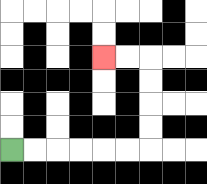{'start': '[0, 6]', 'end': '[4, 2]', 'path_directions': 'R,R,R,R,R,R,U,U,U,U,L,L', 'path_coordinates': '[[0, 6], [1, 6], [2, 6], [3, 6], [4, 6], [5, 6], [6, 6], [6, 5], [6, 4], [6, 3], [6, 2], [5, 2], [4, 2]]'}